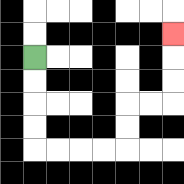{'start': '[1, 2]', 'end': '[7, 1]', 'path_directions': 'D,D,D,D,R,R,R,R,U,U,R,R,U,U,U', 'path_coordinates': '[[1, 2], [1, 3], [1, 4], [1, 5], [1, 6], [2, 6], [3, 6], [4, 6], [5, 6], [5, 5], [5, 4], [6, 4], [7, 4], [7, 3], [7, 2], [7, 1]]'}